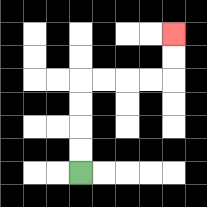{'start': '[3, 7]', 'end': '[7, 1]', 'path_directions': 'U,U,U,U,R,R,R,R,U,U', 'path_coordinates': '[[3, 7], [3, 6], [3, 5], [3, 4], [3, 3], [4, 3], [5, 3], [6, 3], [7, 3], [7, 2], [7, 1]]'}